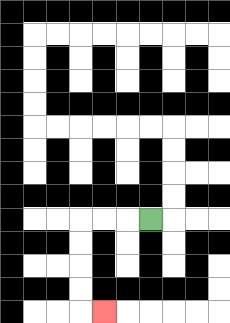{'start': '[6, 9]', 'end': '[4, 13]', 'path_directions': 'L,L,L,D,D,D,D,R', 'path_coordinates': '[[6, 9], [5, 9], [4, 9], [3, 9], [3, 10], [3, 11], [3, 12], [3, 13], [4, 13]]'}